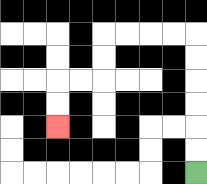{'start': '[8, 7]', 'end': '[2, 5]', 'path_directions': 'U,U,U,U,U,U,L,L,L,L,D,D,L,L,D,D', 'path_coordinates': '[[8, 7], [8, 6], [8, 5], [8, 4], [8, 3], [8, 2], [8, 1], [7, 1], [6, 1], [5, 1], [4, 1], [4, 2], [4, 3], [3, 3], [2, 3], [2, 4], [2, 5]]'}